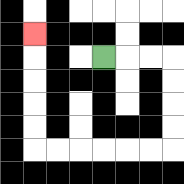{'start': '[4, 2]', 'end': '[1, 1]', 'path_directions': 'R,R,R,D,D,D,D,L,L,L,L,L,L,U,U,U,U,U', 'path_coordinates': '[[4, 2], [5, 2], [6, 2], [7, 2], [7, 3], [7, 4], [7, 5], [7, 6], [6, 6], [5, 6], [4, 6], [3, 6], [2, 6], [1, 6], [1, 5], [1, 4], [1, 3], [1, 2], [1, 1]]'}